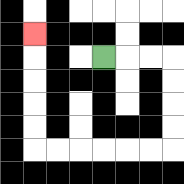{'start': '[4, 2]', 'end': '[1, 1]', 'path_directions': 'R,R,R,D,D,D,D,L,L,L,L,L,L,U,U,U,U,U', 'path_coordinates': '[[4, 2], [5, 2], [6, 2], [7, 2], [7, 3], [7, 4], [7, 5], [7, 6], [6, 6], [5, 6], [4, 6], [3, 6], [2, 6], [1, 6], [1, 5], [1, 4], [1, 3], [1, 2], [1, 1]]'}